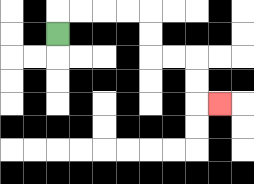{'start': '[2, 1]', 'end': '[9, 4]', 'path_directions': 'U,R,R,R,R,D,D,R,R,D,D,R', 'path_coordinates': '[[2, 1], [2, 0], [3, 0], [4, 0], [5, 0], [6, 0], [6, 1], [6, 2], [7, 2], [8, 2], [8, 3], [8, 4], [9, 4]]'}